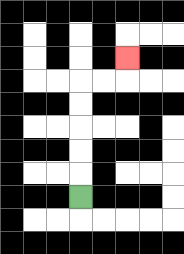{'start': '[3, 8]', 'end': '[5, 2]', 'path_directions': 'U,U,U,U,U,R,R,U', 'path_coordinates': '[[3, 8], [3, 7], [3, 6], [3, 5], [3, 4], [3, 3], [4, 3], [5, 3], [5, 2]]'}